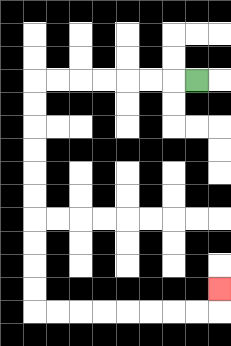{'start': '[8, 3]', 'end': '[9, 12]', 'path_directions': 'L,L,L,L,L,L,L,D,D,D,D,D,D,D,D,D,D,R,R,R,R,R,R,R,R,U', 'path_coordinates': '[[8, 3], [7, 3], [6, 3], [5, 3], [4, 3], [3, 3], [2, 3], [1, 3], [1, 4], [1, 5], [1, 6], [1, 7], [1, 8], [1, 9], [1, 10], [1, 11], [1, 12], [1, 13], [2, 13], [3, 13], [4, 13], [5, 13], [6, 13], [7, 13], [8, 13], [9, 13], [9, 12]]'}